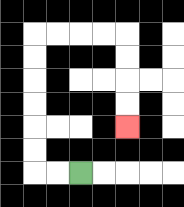{'start': '[3, 7]', 'end': '[5, 5]', 'path_directions': 'L,L,U,U,U,U,U,U,R,R,R,R,D,D,D,D', 'path_coordinates': '[[3, 7], [2, 7], [1, 7], [1, 6], [1, 5], [1, 4], [1, 3], [1, 2], [1, 1], [2, 1], [3, 1], [4, 1], [5, 1], [5, 2], [5, 3], [5, 4], [5, 5]]'}